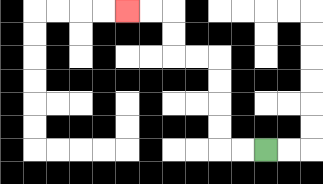{'start': '[11, 6]', 'end': '[5, 0]', 'path_directions': 'L,L,U,U,U,U,L,L,U,U,L,L', 'path_coordinates': '[[11, 6], [10, 6], [9, 6], [9, 5], [9, 4], [9, 3], [9, 2], [8, 2], [7, 2], [7, 1], [7, 0], [6, 0], [5, 0]]'}